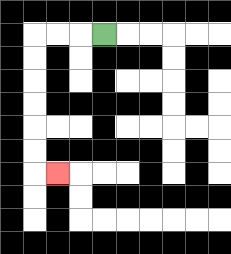{'start': '[4, 1]', 'end': '[2, 7]', 'path_directions': 'L,L,L,D,D,D,D,D,D,R', 'path_coordinates': '[[4, 1], [3, 1], [2, 1], [1, 1], [1, 2], [1, 3], [1, 4], [1, 5], [1, 6], [1, 7], [2, 7]]'}